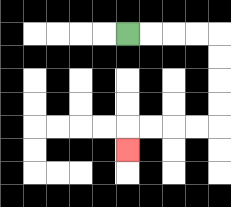{'start': '[5, 1]', 'end': '[5, 6]', 'path_directions': 'R,R,R,R,D,D,D,D,L,L,L,L,D', 'path_coordinates': '[[5, 1], [6, 1], [7, 1], [8, 1], [9, 1], [9, 2], [9, 3], [9, 4], [9, 5], [8, 5], [7, 5], [6, 5], [5, 5], [5, 6]]'}